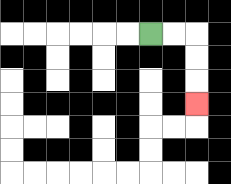{'start': '[6, 1]', 'end': '[8, 4]', 'path_directions': 'R,R,D,D,D', 'path_coordinates': '[[6, 1], [7, 1], [8, 1], [8, 2], [8, 3], [8, 4]]'}